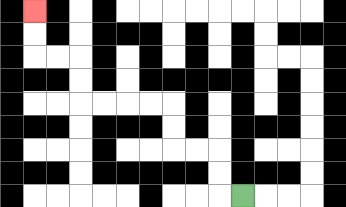{'start': '[10, 8]', 'end': '[1, 0]', 'path_directions': 'L,U,U,L,L,U,U,L,L,L,L,U,U,L,L,U,U', 'path_coordinates': '[[10, 8], [9, 8], [9, 7], [9, 6], [8, 6], [7, 6], [7, 5], [7, 4], [6, 4], [5, 4], [4, 4], [3, 4], [3, 3], [3, 2], [2, 2], [1, 2], [1, 1], [1, 0]]'}